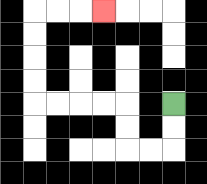{'start': '[7, 4]', 'end': '[4, 0]', 'path_directions': 'D,D,L,L,U,U,L,L,L,L,U,U,U,U,R,R,R', 'path_coordinates': '[[7, 4], [7, 5], [7, 6], [6, 6], [5, 6], [5, 5], [5, 4], [4, 4], [3, 4], [2, 4], [1, 4], [1, 3], [1, 2], [1, 1], [1, 0], [2, 0], [3, 0], [4, 0]]'}